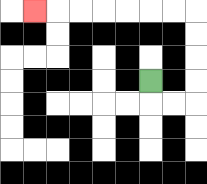{'start': '[6, 3]', 'end': '[1, 0]', 'path_directions': 'D,R,R,U,U,U,U,L,L,L,L,L,L,L', 'path_coordinates': '[[6, 3], [6, 4], [7, 4], [8, 4], [8, 3], [8, 2], [8, 1], [8, 0], [7, 0], [6, 0], [5, 0], [4, 0], [3, 0], [2, 0], [1, 0]]'}